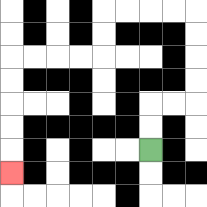{'start': '[6, 6]', 'end': '[0, 7]', 'path_directions': 'U,U,R,R,U,U,U,U,L,L,L,L,D,D,L,L,L,L,D,D,D,D,D', 'path_coordinates': '[[6, 6], [6, 5], [6, 4], [7, 4], [8, 4], [8, 3], [8, 2], [8, 1], [8, 0], [7, 0], [6, 0], [5, 0], [4, 0], [4, 1], [4, 2], [3, 2], [2, 2], [1, 2], [0, 2], [0, 3], [0, 4], [0, 5], [0, 6], [0, 7]]'}